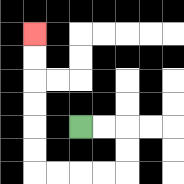{'start': '[3, 5]', 'end': '[1, 1]', 'path_directions': 'R,R,D,D,L,L,L,L,U,U,U,U,U,U', 'path_coordinates': '[[3, 5], [4, 5], [5, 5], [5, 6], [5, 7], [4, 7], [3, 7], [2, 7], [1, 7], [1, 6], [1, 5], [1, 4], [1, 3], [1, 2], [1, 1]]'}